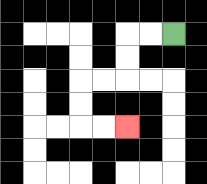{'start': '[7, 1]', 'end': '[5, 5]', 'path_directions': 'L,L,D,D,L,L,D,D,R,R', 'path_coordinates': '[[7, 1], [6, 1], [5, 1], [5, 2], [5, 3], [4, 3], [3, 3], [3, 4], [3, 5], [4, 5], [5, 5]]'}